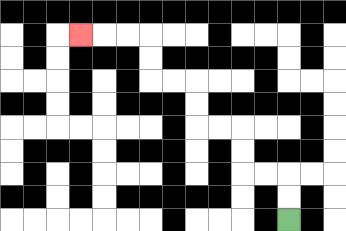{'start': '[12, 9]', 'end': '[3, 1]', 'path_directions': 'U,U,L,L,U,U,L,L,U,U,L,L,U,U,L,L,L', 'path_coordinates': '[[12, 9], [12, 8], [12, 7], [11, 7], [10, 7], [10, 6], [10, 5], [9, 5], [8, 5], [8, 4], [8, 3], [7, 3], [6, 3], [6, 2], [6, 1], [5, 1], [4, 1], [3, 1]]'}